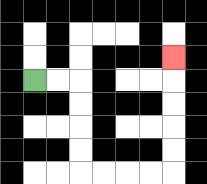{'start': '[1, 3]', 'end': '[7, 2]', 'path_directions': 'R,R,D,D,D,D,R,R,R,R,U,U,U,U,U', 'path_coordinates': '[[1, 3], [2, 3], [3, 3], [3, 4], [3, 5], [3, 6], [3, 7], [4, 7], [5, 7], [6, 7], [7, 7], [7, 6], [7, 5], [7, 4], [7, 3], [7, 2]]'}